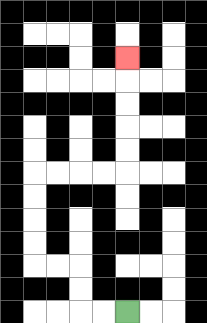{'start': '[5, 13]', 'end': '[5, 2]', 'path_directions': 'L,L,U,U,L,L,U,U,U,U,R,R,R,R,U,U,U,U,U', 'path_coordinates': '[[5, 13], [4, 13], [3, 13], [3, 12], [3, 11], [2, 11], [1, 11], [1, 10], [1, 9], [1, 8], [1, 7], [2, 7], [3, 7], [4, 7], [5, 7], [5, 6], [5, 5], [5, 4], [5, 3], [5, 2]]'}